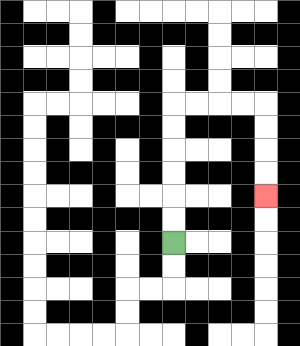{'start': '[7, 10]', 'end': '[11, 8]', 'path_directions': 'U,U,U,U,U,U,R,R,R,R,D,D,D,D', 'path_coordinates': '[[7, 10], [7, 9], [7, 8], [7, 7], [7, 6], [7, 5], [7, 4], [8, 4], [9, 4], [10, 4], [11, 4], [11, 5], [11, 6], [11, 7], [11, 8]]'}